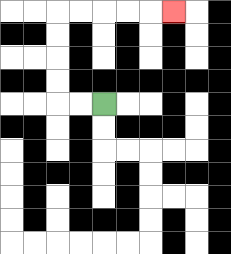{'start': '[4, 4]', 'end': '[7, 0]', 'path_directions': 'L,L,U,U,U,U,R,R,R,R,R', 'path_coordinates': '[[4, 4], [3, 4], [2, 4], [2, 3], [2, 2], [2, 1], [2, 0], [3, 0], [4, 0], [5, 0], [6, 0], [7, 0]]'}